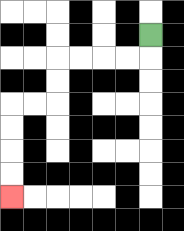{'start': '[6, 1]', 'end': '[0, 8]', 'path_directions': 'D,L,L,L,L,D,D,L,L,D,D,D,D', 'path_coordinates': '[[6, 1], [6, 2], [5, 2], [4, 2], [3, 2], [2, 2], [2, 3], [2, 4], [1, 4], [0, 4], [0, 5], [0, 6], [0, 7], [0, 8]]'}